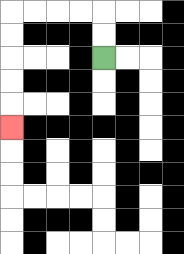{'start': '[4, 2]', 'end': '[0, 5]', 'path_directions': 'U,U,L,L,L,L,D,D,D,D,D', 'path_coordinates': '[[4, 2], [4, 1], [4, 0], [3, 0], [2, 0], [1, 0], [0, 0], [0, 1], [0, 2], [0, 3], [0, 4], [0, 5]]'}